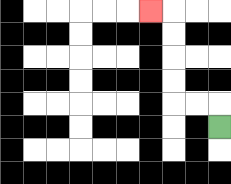{'start': '[9, 5]', 'end': '[6, 0]', 'path_directions': 'U,L,L,U,U,U,U,L', 'path_coordinates': '[[9, 5], [9, 4], [8, 4], [7, 4], [7, 3], [7, 2], [7, 1], [7, 0], [6, 0]]'}